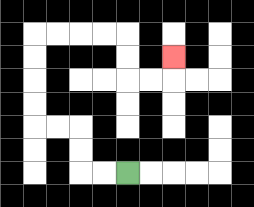{'start': '[5, 7]', 'end': '[7, 2]', 'path_directions': 'L,L,U,U,L,L,U,U,U,U,R,R,R,R,D,D,R,R,U', 'path_coordinates': '[[5, 7], [4, 7], [3, 7], [3, 6], [3, 5], [2, 5], [1, 5], [1, 4], [1, 3], [1, 2], [1, 1], [2, 1], [3, 1], [4, 1], [5, 1], [5, 2], [5, 3], [6, 3], [7, 3], [7, 2]]'}